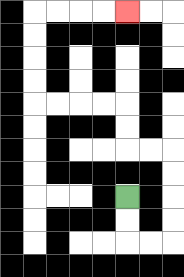{'start': '[5, 8]', 'end': '[5, 0]', 'path_directions': 'D,D,R,R,U,U,U,U,L,L,U,U,L,L,L,L,U,U,U,U,R,R,R,R', 'path_coordinates': '[[5, 8], [5, 9], [5, 10], [6, 10], [7, 10], [7, 9], [7, 8], [7, 7], [7, 6], [6, 6], [5, 6], [5, 5], [5, 4], [4, 4], [3, 4], [2, 4], [1, 4], [1, 3], [1, 2], [1, 1], [1, 0], [2, 0], [3, 0], [4, 0], [5, 0]]'}